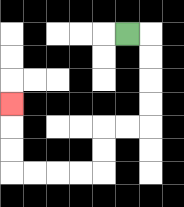{'start': '[5, 1]', 'end': '[0, 4]', 'path_directions': 'R,D,D,D,D,L,L,D,D,L,L,L,L,U,U,U', 'path_coordinates': '[[5, 1], [6, 1], [6, 2], [6, 3], [6, 4], [6, 5], [5, 5], [4, 5], [4, 6], [4, 7], [3, 7], [2, 7], [1, 7], [0, 7], [0, 6], [0, 5], [0, 4]]'}